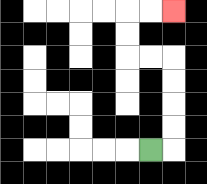{'start': '[6, 6]', 'end': '[7, 0]', 'path_directions': 'R,U,U,U,U,L,L,U,U,R,R', 'path_coordinates': '[[6, 6], [7, 6], [7, 5], [7, 4], [7, 3], [7, 2], [6, 2], [5, 2], [5, 1], [5, 0], [6, 0], [7, 0]]'}